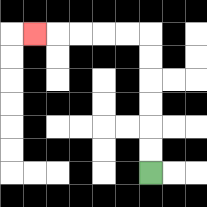{'start': '[6, 7]', 'end': '[1, 1]', 'path_directions': 'U,U,U,U,U,U,L,L,L,L,L', 'path_coordinates': '[[6, 7], [6, 6], [6, 5], [6, 4], [6, 3], [6, 2], [6, 1], [5, 1], [4, 1], [3, 1], [2, 1], [1, 1]]'}